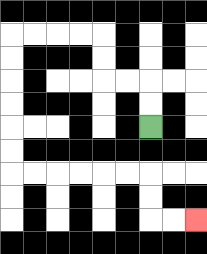{'start': '[6, 5]', 'end': '[8, 9]', 'path_directions': 'U,U,L,L,U,U,L,L,L,L,D,D,D,D,D,D,R,R,R,R,R,R,D,D,R,R', 'path_coordinates': '[[6, 5], [6, 4], [6, 3], [5, 3], [4, 3], [4, 2], [4, 1], [3, 1], [2, 1], [1, 1], [0, 1], [0, 2], [0, 3], [0, 4], [0, 5], [0, 6], [0, 7], [1, 7], [2, 7], [3, 7], [4, 7], [5, 7], [6, 7], [6, 8], [6, 9], [7, 9], [8, 9]]'}